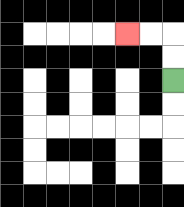{'start': '[7, 3]', 'end': '[5, 1]', 'path_directions': 'U,U,L,L', 'path_coordinates': '[[7, 3], [7, 2], [7, 1], [6, 1], [5, 1]]'}